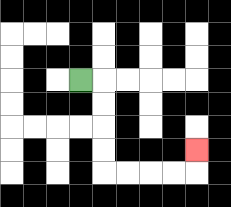{'start': '[3, 3]', 'end': '[8, 6]', 'path_directions': 'R,D,D,D,D,R,R,R,R,U', 'path_coordinates': '[[3, 3], [4, 3], [4, 4], [4, 5], [4, 6], [4, 7], [5, 7], [6, 7], [7, 7], [8, 7], [8, 6]]'}